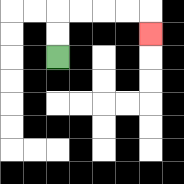{'start': '[2, 2]', 'end': '[6, 1]', 'path_directions': 'U,U,R,R,R,R,D', 'path_coordinates': '[[2, 2], [2, 1], [2, 0], [3, 0], [4, 0], [5, 0], [6, 0], [6, 1]]'}